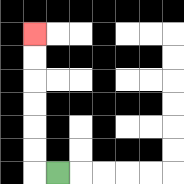{'start': '[2, 7]', 'end': '[1, 1]', 'path_directions': 'L,U,U,U,U,U,U', 'path_coordinates': '[[2, 7], [1, 7], [1, 6], [1, 5], [1, 4], [1, 3], [1, 2], [1, 1]]'}